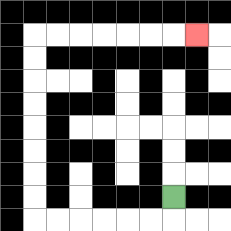{'start': '[7, 8]', 'end': '[8, 1]', 'path_directions': 'D,L,L,L,L,L,L,U,U,U,U,U,U,U,U,R,R,R,R,R,R,R', 'path_coordinates': '[[7, 8], [7, 9], [6, 9], [5, 9], [4, 9], [3, 9], [2, 9], [1, 9], [1, 8], [1, 7], [1, 6], [1, 5], [1, 4], [1, 3], [1, 2], [1, 1], [2, 1], [3, 1], [4, 1], [5, 1], [6, 1], [7, 1], [8, 1]]'}